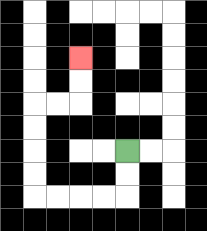{'start': '[5, 6]', 'end': '[3, 2]', 'path_directions': 'D,D,L,L,L,L,U,U,U,U,R,R,U,U', 'path_coordinates': '[[5, 6], [5, 7], [5, 8], [4, 8], [3, 8], [2, 8], [1, 8], [1, 7], [1, 6], [1, 5], [1, 4], [2, 4], [3, 4], [3, 3], [3, 2]]'}